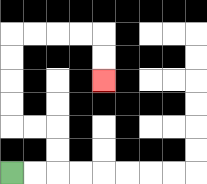{'start': '[0, 7]', 'end': '[4, 3]', 'path_directions': 'R,R,U,U,L,L,U,U,U,U,R,R,R,R,D,D', 'path_coordinates': '[[0, 7], [1, 7], [2, 7], [2, 6], [2, 5], [1, 5], [0, 5], [0, 4], [0, 3], [0, 2], [0, 1], [1, 1], [2, 1], [3, 1], [4, 1], [4, 2], [4, 3]]'}